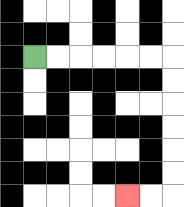{'start': '[1, 2]', 'end': '[5, 8]', 'path_directions': 'R,R,R,R,R,R,D,D,D,D,D,D,L,L', 'path_coordinates': '[[1, 2], [2, 2], [3, 2], [4, 2], [5, 2], [6, 2], [7, 2], [7, 3], [7, 4], [7, 5], [7, 6], [7, 7], [7, 8], [6, 8], [5, 8]]'}